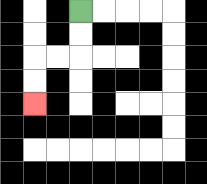{'start': '[3, 0]', 'end': '[1, 4]', 'path_directions': 'D,D,L,L,D,D', 'path_coordinates': '[[3, 0], [3, 1], [3, 2], [2, 2], [1, 2], [1, 3], [1, 4]]'}